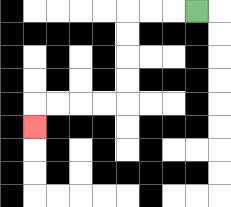{'start': '[8, 0]', 'end': '[1, 5]', 'path_directions': 'L,L,L,D,D,D,D,L,L,L,L,D', 'path_coordinates': '[[8, 0], [7, 0], [6, 0], [5, 0], [5, 1], [5, 2], [5, 3], [5, 4], [4, 4], [3, 4], [2, 4], [1, 4], [1, 5]]'}